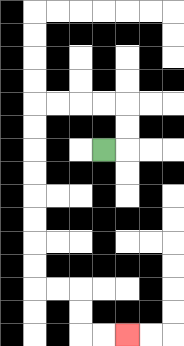{'start': '[4, 6]', 'end': '[5, 14]', 'path_directions': 'R,U,U,L,L,L,L,D,D,D,D,D,D,D,D,R,R,D,D,R,R', 'path_coordinates': '[[4, 6], [5, 6], [5, 5], [5, 4], [4, 4], [3, 4], [2, 4], [1, 4], [1, 5], [1, 6], [1, 7], [1, 8], [1, 9], [1, 10], [1, 11], [1, 12], [2, 12], [3, 12], [3, 13], [3, 14], [4, 14], [5, 14]]'}